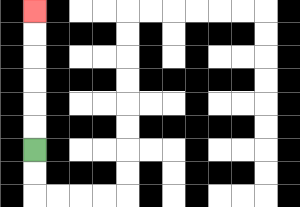{'start': '[1, 6]', 'end': '[1, 0]', 'path_directions': 'U,U,U,U,U,U', 'path_coordinates': '[[1, 6], [1, 5], [1, 4], [1, 3], [1, 2], [1, 1], [1, 0]]'}